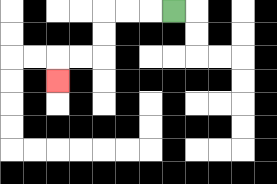{'start': '[7, 0]', 'end': '[2, 3]', 'path_directions': 'L,L,L,D,D,L,L,D', 'path_coordinates': '[[7, 0], [6, 0], [5, 0], [4, 0], [4, 1], [4, 2], [3, 2], [2, 2], [2, 3]]'}